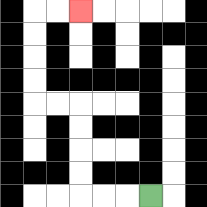{'start': '[6, 8]', 'end': '[3, 0]', 'path_directions': 'L,L,L,U,U,U,U,L,L,U,U,U,U,R,R', 'path_coordinates': '[[6, 8], [5, 8], [4, 8], [3, 8], [3, 7], [3, 6], [3, 5], [3, 4], [2, 4], [1, 4], [1, 3], [1, 2], [1, 1], [1, 0], [2, 0], [3, 0]]'}